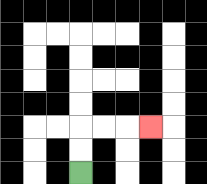{'start': '[3, 7]', 'end': '[6, 5]', 'path_directions': 'U,U,R,R,R', 'path_coordinates': '[[3, 7], [3, 6], [3, 5], [4, 5], [5, 5], [6, 5]]'}